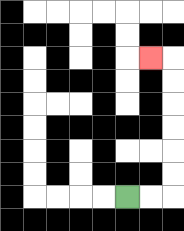{'start': '[5, 8]', 'end': '[6, 2]', 'path_directions': 'R,R,U,U,U,U,U,U,L', 'path_coordinates': '[[5, 8], [6, 8], [7, 8], [7, 7], [7, 6], [7, 5], [7, 4], [7, 3], [7, 2], [6, 2]]'}